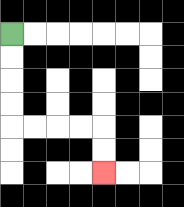{'start': '[0, 1]', 'end': '[4, 7]', 'path_directions': 'D,D,D,D,R,R,R,R,D,D', 'path_coordinates': '[[0, 1], [0, 2], [0, 3], [0, 4], [0, 5], [1, 5], [2, 5], [3, 5], [4, 5], [4, 6], [4, 7]]'}